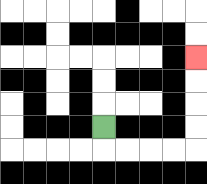{'start': '[4, 5]', 'end': '[8, 2]', 'path_directions': 'D,R,R,R,R,U,U,U,U', 'path_coordinates': '[[4, 5], [4, 6], [5, 6], [6, 6], [7, 6], [8, 6], [8, 5], [8, 4], [8, 3], [8, 2]]'}